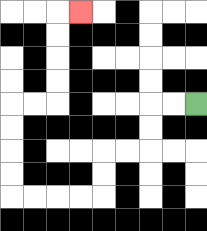{'start': '[8, 4]', 'end': '[3, 0]', 'path_directions': 'L,L,D,D,L,L,D,D,L,L,L,L,U,U,U,U,R,R,U,U,U,U,R', 'path_coordinates': '[[8, 4], [7, 4], [6, 4], [6, 5], [6, 6], [5, 6], [4, 6], [4, 7], [4, 8], [3, 8], [2, 8], [1, 8], [0, 8], [0, 7], [0, 6], [0, 5], [0, 4], [1, 4], [2, 4], [2, 3], [2, 2], [2, 1], [2, 0], [3, 0]]'}